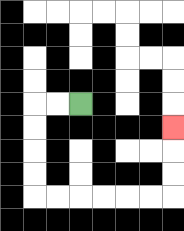{'start': '[3, 4]', 'end': '[7, 5]', 'path_directions': 'L,L,D,D,D,D,R,R,R,R,R,R,U,U,U', 'path_coordinates': '[[3, 4], [2, 4], [1, 4], [1, 5], [1, 6], [1, 7], [1, 8], [2, 8], [3, 8], [4, 8], [5, 8], [6, 8], [7, 8], [7, 7], [7, 6], [7, 5]]'}